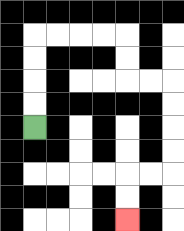{'start': '[1, 5]', 'end': '[5, 9]', 'path_directions': 'U,U,U,U,R,R,R,R,D,D,R,R,D,D,D,D,L,L,D,D', 'path_coordinates': '[[1, 5], [1, 4], [1, 3], [1, 2], [1, 1], [2, 1], [3, 1], [4, 1], [5, 1], [5, 2], [5, 3], [6, 3], [7, 3], [7, 4], [7, 5], [7, 6], [7, 7], [6, 7], [5, 7], [5, 8], [5, 9]]'}